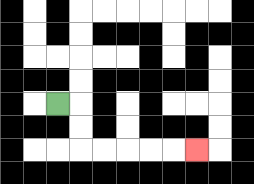{'start': '[2, 4]', 'end': '[8, 6]', 'path_directions': 'R,D,D,R,R,R,R,R', 'path_coordinates': '[[2, 4], [3, 4], [3, 5], [3, 6], [4, 6], [5, 6], [6, 6], [7, 6], [8, 6]]'}